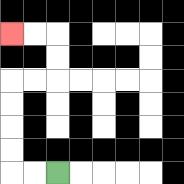{'start': '[2, 7]', 'end': '[0, 1]', 'path_directions': 'L,L,U,U,U,U,R,R,U,U,L,L', 'path_coordinates': '[[2, 7], [1, 7], [0, 7], [0, 6], [0, 5], [0, 4], [0, 3], [1, 3], [2, 3], [2, 2], [2, 1], [1, 1], [0, 1]]'}